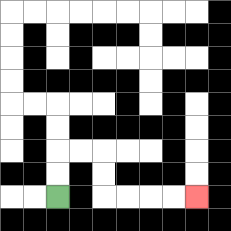{'start': '[2, 8]', 'end': '[8, 8]', 'path_directions': 'U,U,R,R,D,D,R,R,R,R', 'path_coordinates': '[[2, 8], [2, 7], [2, 6], [3, 6], [4, 6], [4, 7], [4, 8], [5, 8], [6, 8], [7, 8], [8, 8]]'}